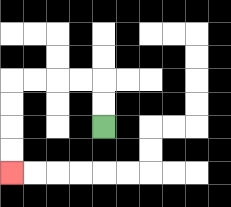{'start': '[4, 5]', 'end': '[0, 7]', 'path_directions': 'U,U,L,L,L,L,D,D,D,D', 'path_coordinates': '[[4, 5], [4, 4], [4, 3], [3, 3], [2, 3], [1, 3], [0, 3], [0, 4], [0, 5], [0, 6], [0, 7]]'}